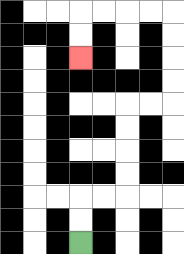{'start': '[3, 10]', 'end': '[3, 2]', 'path_directions': 'U,U,R,R,U,U,U,U,R,R,U,U,U,U,L,L,L,L,D,D', 'path_coordinates': '[[3, 10], [3, 9], [3, 8], [4, 8], [5, 8], [5, 7], [5, 6], [5, 5], [5, 4], [6, 4], [7, 4], [7, 3], [7, 2], [7, 1], [7, 0], [6, 0], [5, 0], [4, 0], [3, 0], [3, 1], [3, 2]]'}